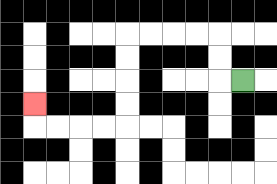{'start': '[10, 3]', 'end': '[1, 4]', 'path_directions': 'L,U,U,L,L,L,L,D,D,D,D,L,L,L,L,U', 'path_coordinates': '[[10, 3], [9, 3], [9, 2], [9, 1], [8, 1], [7, 1], [6, 1], [5, 1], [5, 2], [5, 3], [5, 4], [5, 5], [4, 5], [3, 5], [2, 5], [1, 5], [1, 4]]'}